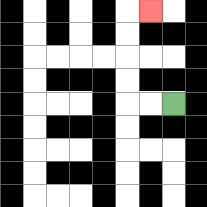{'start': '[7, 4]', 'end': '[6, 0]', 'path_directions': 'L,L,U,U,U,U,R', 'path_coordinates': '[[7, 4], [6, 4], [5, 4], [5, 3], [5, 2], [5, 1], [5, 0], [6, 0]]'}